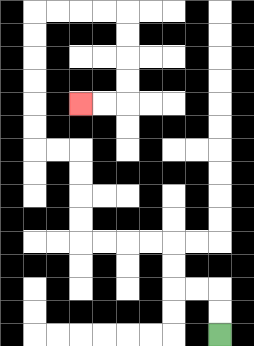{'start': '[9, 14]', 'end': '[3, 4]', 'path_directions': 'U,U,L,L,U,U,L,L,L,L,U,U,U,U,L,L,U,U,U,U,U,U,R,R,R,R,D,D,D,D,L,L', 'path_coordinates': '[[9, 14], [9, 13], [9, 12], [8, 12], [7, 12], [7, 11], [7, 10], [6, 10], [5, 10], [4, 10], [3, 10], [3, 9], [3, 8], [3, 7], [3, 6], [2, 6], [1, 6], [1, 5], [1, 4], [1, 3], [1, 2], [1, 1], [1, 0], [2, 0], [3, 0], [4, 0], [5, 0], [5, 1], [5, 2], [5, 3], [5, 4], [4, 4], [3, 4]]'}